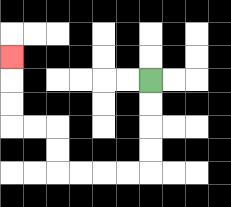{'start': '[6, 3]', 'end': '[0, 2]', 'path_directions': 'D,D,D,D,L,L,L,L,U,U,L,L,U,U,U', 'path_coordinates': '[[6, 3], [6, 4], [6, 5], [6, 6], [6, 7], [5, 7], [4, 7], [3, 7], [2, 7], [2, 6], [2, 5], [1, 5], [0, 5], [0, 4], [0, 3], [0, 2]]'}